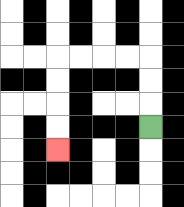{'start': '[6, 5]', 'end': '[2, 6]', 'path_directions': 'U,U,U,L,L,L,L,D,D,D,D', 'path_coordinates': '[[6, 5], [6, 4], [6, 3], [6, 2], [5, 2], [4, 2], [3, 2], [2, 2], [2, 3], [2, 4], [2, 5], [2, 6]]'}